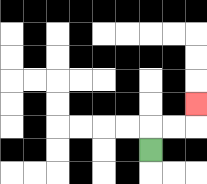{'start': '[6, 6]', 'end': '[8, 4]', 'path_directions': 'U,R,R,U', 'path_coordinates': '[[6, 6], [6, 5], [7, 5], [8, 5], [8, 4]]'}